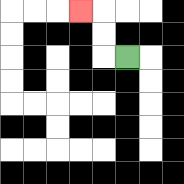{'start': '[5, 2]', 'end': '[3, 0]', 'path_directions': 'L,U,U,L', 'path_coordinates': '[[5, 2], [4, 2], [4, 1], [4, 0], [3, 0]]'}